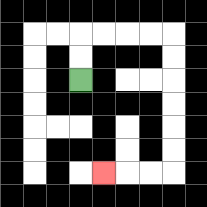{'start': '[3, 3]', 'end': '[4, 7]', 'path_directions': 'U,U,R,R,R,R,D,D,D,D,D,D,L,L,L', 'path_coordinates': '[[3, 3], [3, 2], [3, 1], [4, 1], [5, 1], [6, 1], [7, 1], [7, 2], [7, 3], [7, 4], [7, 5], [7, 6], [7, 7], [6, 7], [5, 7], [4, 7]]'}